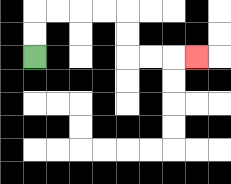{'start': '[1, 2]', 'end': '[8, 2]', 'path_directions': 'U,U,R,R,R,R,D,D,R,R,R', 'path_coordinates': '[[1, 2], [1, 1], [1, 0], [2, 0], [3, 0], [4, 0], [5, 0], [5, 1], [5, 2], [6, 2], [7, 2], [8, 2]]'}